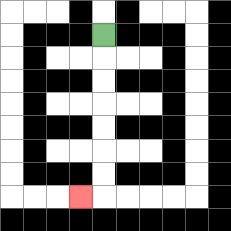{'start': '[4, 1]', 'end': '[3, 8]', 'path_directions': 'D,D,D,D,D,D,D,L', 'path_coordinates': '[[4, 1], [4, 2], [4, 3], [4, 4], [4, 5], [4, 6], [4, 7], [4, 8], [3, 8]]'}